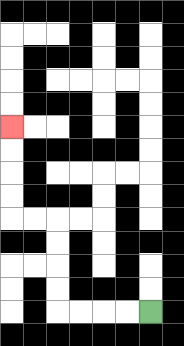{'start': '[6, 13]', 'end': '[0, 5]', 'path_directions': 'L,L,L,L,U,U,U,U,L,L,U,U,U,U', 'path_coordinates': '[[6, 13], [5, 13], [4, 13], [3, 13], [2, 13], [2, 12], [2, 11], [2, 10], [2, 9], [1, 9], [0, 9], [0, 8], [0, 7], [0, 6], [0, 5]]'}